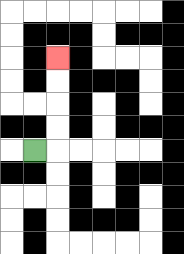{'start': '[1, 6]', 'end': '[2, 2]', 'path_directions': 'R,U,U,U,U', 'path_coordinates': '[[1, 6], [2, 6], [2, 5], [2, 4], [2, 3], [2, 2]]'}